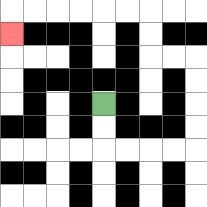{'start': '[4, 4]', 'end': '[0, 1]', 'path_directions': 'D,D,R,R,R,R,U,U,U,U,L,L,U,U,L,L,L,L,L,L,D', 'path_coordinates': '[[4, 4], [4, 5], [4, 6], [5, 6], [6, 6], [7, 6], [8, 6], [8, 5], [8, 4], [8, 3], [8, 2], [7, 2], [6, 2], [6, 1], [6, 0], [5, 0], [4, 0], [3, 0], [2, 0], [1, 0], [0, 0], [0, 1]]'}